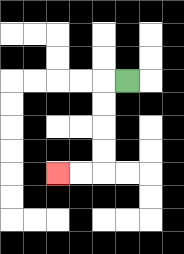{'start': '[5, 3]', 'end': '[2, 7]', 'path_directions': 'L,D,D,D,D,L,L', 'path_coordinates': '[[5, 3], [4, 3], [4, 4], [4, 5], [4, 6], [4, 7], [3, 7], [2, 7]]'}